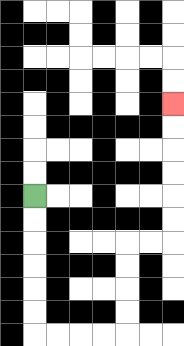{'start': '[1, 8]', 'end': '[7, 4]', 'path_directions': 'D,D,D,D,D,D,R,R,R,R,U,U,U,U,R,R,U,U,U,U,U,U', 'path_coordinates': '[[1, 8], [1, 9], [1, 10], [1, 11], [1, 12], [1, 13], [1, 14], [2, 14], [3, 14], [4, 14], [5, 14], [5, 13], [5, 12], [5, 11], [5, 10], [6, 10], [7, 10], [7, 9], [7, 8], [7, 7], [7, 6], [7, 5], [7, 4]]'}